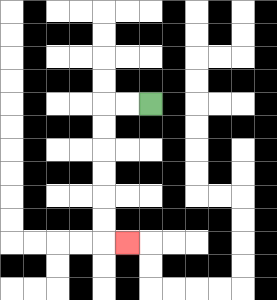{'start': '[6, 4]', 'end': '[5, 10]', 'path_directions': 'L,L,D,D,D,D,D,D,R', 'path_coordinates': '[[6, 4], [5, 4], [4, 4], [4, 5], [4, 6], [4, 7], [4, 8], [4, 9], [4, 10], [5, 10]]'}